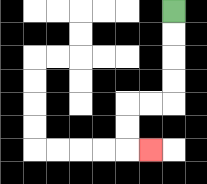{'start': '[7, 0]', 'end': '[6, 6]', 'path_directions': 'D,D,D,D,L,L,D,D,R', 'path_coordinates': '[[7, 0], [7, 1], [7, 2], [7, 3], [7, 4], [6, 4], [5, 4], [5, 5], [5, 6], [6, 6]]'}